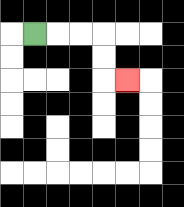{'start': '[1, 1]', 'end': '[5, 3]', 'path_directions': 'R,R,R,D,D,R', 'path_coordinates': '[[1, 1], [2, 1], [3, 1], [4, 1], [4, 2], [4, 3], [5, 3]]'}